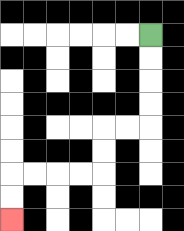{'start': '[6, 1]', 'end': '[0, 9]', 'path_directions': 'D,D,D,D,L,L,D,D,L,L,L,L,D,D', 'path_coordinates': '[[6, 1], [6, 2], [6, 3], [6, 4], [6, 5], [5, 5], [4, 5], [4, 6], [4, 7], [3, 7], [2, 7], [1, 7], [0, 7], [0, 8], [0, 9]]'}